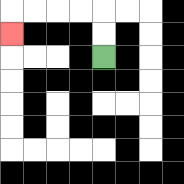{'start': '[4, 2]', 'end': '[0, 1]', 'path_directions': 'U,U,L,L,L,L,D', 'path_coordinates': '[[4, 2], [4, 1], [4, 0], [3, 0], [2, 0], [1, 0], [0, 0], [0, 1]]'}